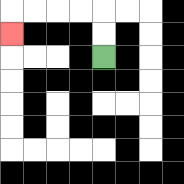{'start': '[4, 2]', 'end': '[0, 1]', 'path_directions': 'U,U,L,L,L,L,D', 'path_coordinates': '[[4, 2], [4, 1], [4, 0], [3, 0], [2, 0], [1, 0], [0, 0], [0, 1]]'}